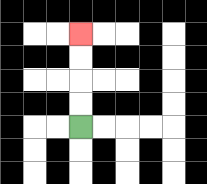{'start': '[3, 5]', 'end': '[3, 1]', 'path_directions': 'U,U,U,U', 'path_coordinates': '[[3, 5], [3, 4], [3, 3], [3, 2], [3, 1]]'}